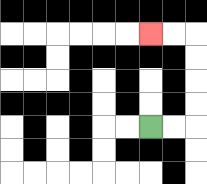{'start': '[6, 5]', 'end': '[6, 1]', 'path_directions': 'R,R,U,U,U,U,L,L', 'path_coordinates': '[[6, 5], [7, 5], [8, 5], [8, 4], [8, 3], [8, 2], [8, 1], [7, 1], [6, 1]]'}